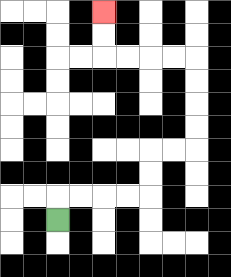{'start': '[2, 9]', 'end': '[4, 0]', 'path_directions': 'U,R,R,R,R,U,U,R,R,U,U,U,U,L,L,L,L,U,U', 'path_coordinates': '[[2, 9], [2, 8], [3, 8], [4, 8], [5, 8], [6, 8], [6, 7], [6, 6], [7, 6], [8, 6], [8, 5], [8, 4], [8, 3], [8, 2], [7, 2], [6, 2], [5, 2], [4, 2], [4, 1], [4, 0]]'}